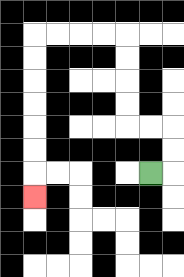{'start': '[6, 7]', 'end': '[1, 8]', 'path_directions': 'R,U,U,L,L,U,U,U,U,L,L,L,L,D,D,D,D,D,D,D', 'path_coordinates': '[[6, 7], [7, 7], [7, 6], [7, 5], [6, 5], [5, 5], [5, 4], [5, 3], [5, 2], [5, 1], [4, 1], [3, 1], [2, 1], [1, 1], [1, 2], [1, 3], [1, 4], [1, 5], [1, 6], [1, 7], [1, 8]]'}